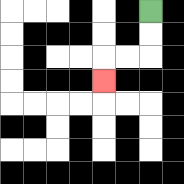{'start': '[6, 0]', 'end': '[4, 3]', 'path_directions': 'D,D,L,L,D', 'path_coordinates': '[[6, 0], [6, 1], [6, 2], [5, 2], [4, 2], [4, 3]]'}